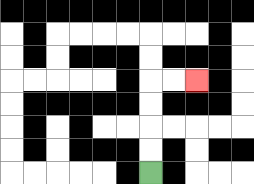{'start': '[6, 7]', 'end': '[8, 3]', 'path_directions': 'U,U,U,U,R,R', 'path_coordinates': '[[6, 7], [6, 6], [6, 5], [6, 4], [6, 3], [7, 3], [8, 3]]'}